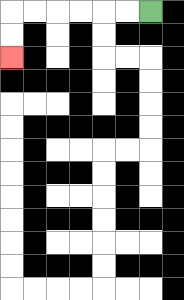{'start': '[6, 0]', 'end': '[0, 2]', 'path_directions': 'L,L,L,L,L,L,D,D', 'path_coordinates': '[[6, 0], [5, 0], [4, 0], [3, 0], [2, 0], [1, 0], [0, 0], [0, 1], [0, 2]]'}